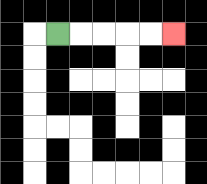{'start': '[2, 1]', 'end': '[7, 1]', 'path_directions': 'R,R,R,R,R', 'path_coordinates': '[[2, 1], [3, 1], [4, 1], [5, 1], [6, 1], [7, 1]]'}